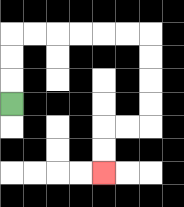{'start': '[0, 4]', 'end': '[4, 7]', 'path_directions': 'U,U,U,R,R,R,R,R,R,D,D,D,D,L,L,D,D', 'path_coordinates': '[[0, 4], [0, 3], [0, 2], [0, 1], [1, 1], [2, 1], [3, 1], [4, 1], [5, 1], [6, 1], [6, 2], [6, 3], [6, 4], [6, 5], [5, 5], [4, 5], [4, 6], [4, 7]]'}